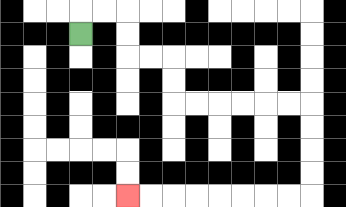{'start': '[3, 1]', 'end': '[5, 8]', 'path_directions': 'U,R,R,D,D,R,R,D,D,R,R,R,R,R,R,D,D,D,D,L,L,L,L,L,L,L,L', 'path_coordinates': '[[3, 1], [3, 0], [4, 0], [5, 0], [5, 1], [5, 2], [6, 2], [7, 2], [7, 3], [7, 4], [8, 4], [9, 4], [10, 4], [11, 4], [12, 4], [13, 4], [13, 5], [13, 6], [13, 7], [13, 8], [12, 8], [11, 8], [10, 8], [9, 8], [8, 8], [7, 8], [6, 8], [5, 8]]'}